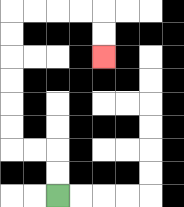{'start': '[2, 8]', 'end': '[4, 2]', 'path_directions': 'U,U,L,L,U,U,U,U,U,U,R,R,R,R,D,D', 'path_coordinates': '[[2, 8], [2, 7], [2, 6], [1, 6], [0, 6], [0, 5], [0, 4], [0, 3], [0, 2], [0, 1], [0, 0], [1, 0], [2, 0], [3, 0], [4, 0], [4, 1], [4, 2]]'}